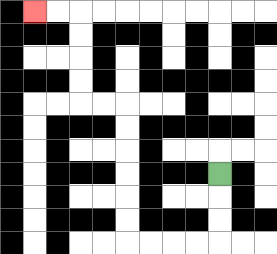{'start': '[9, 7]', 'end': '[1, 0]', 'path_directions': 'D,D,D,L,L,L,L,U,U,U,U,U,U,L,L,U,U,U,U,L,L', 'path_coordinates': '[[9, 7], [9, 8], [9, 9], [9, 10], [8, 10], [7, 10], [6, 10], [5, 10], [5, 9], [5, 8], [5, 7], [5, 6], [5, 5], [5, 4], [4, 4], [3, 4], [3, 3], [3, 2], [3, 1], [3, 0], [2, 0], [1, 0]]'}